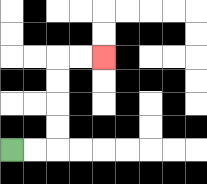{'start': '[0, 6]', 'end': '[4, 2]', 'path_directions': 'R,R,U,U,U,U,R,R', 'path_coordinates': '[[0, 6], [1, 6], [2, 6], [2, 5], [2, 4], [2, 3], [2, 2], [3, 2], [4, 2]]'}